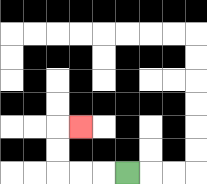{'start': '[5, 7]', 'end': '[3, 5]', 'path_directions': 'L,L,L,U,U,R', 'path_coordinates': '[[5, 7], [4, 7], [3, 7], [2, 7], [2, 6], [2, 5], [3, 5]]'}